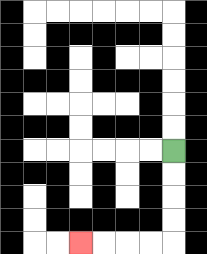{'start': '[7, 6]', 'end': '[3, 10]', 'path_directions': 'D,D,D,D,L,L,L,L', 'path_coordinates': '[[7, 6], [7, 7], [7, 8], [7, 9], [7, 10], [6, 10], [5, 10], [4, 10], [3, 10]]'}